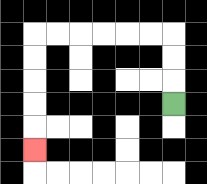{'start': '[7, 4]', 'end': '[1, 6]', 'path_directions': 'U,U,U,L,L,L,L,L,L,D,D,D,D,D', 'path_coordinates': '[[7, 4], [7, 3], [7, 2], [7, 1], [6, 1], [5, 1], [4, 1], [3, 1], [2, 1], [1, 1], [1, 2], [1, 3], [1, 4], [1, 5], [1, 6]]'}